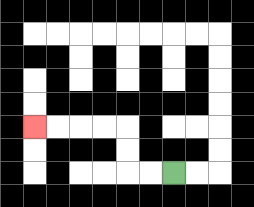{'start': '[7, 7]', 'end': '[1, 5]', 'path_directions': 'L,L,U,U,L,L,L,L', 'path_coordinates': '[[7, 7], [6, 7], [5, 7], [5, 6], [5, 5], [4, 5], [3, 5], [2, 5], [1, 5]]'}